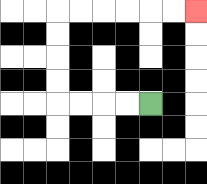{'start': '[6, 4]', 'end': '[8, 0]', 'path_directions': 'L,L,L,L,U,U,U,U,R,R,R,R,R,R', 'path_coordinates': '[[6, 4], [5, 4], [4, 4], [3, 4], [2, 4], [2, 3], [2, 2], [2, 1], [2, 0], [3, 0], [4, 0], [5, 0], [6, 0], [7, 0], [8, 0]]'}